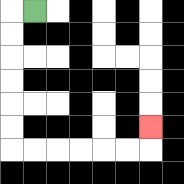{'start': '[1, 0]', 'end': '[6, 5]', 'path_directions': 'L,D,D,D,D,D,D,R,R,R,R,R,R,U', 'path_coordinates': '[[1, 0], [0, 0], [0, 1], [0, 2], [0, 3], [0, 4], [0, 5], [0, 6], [1, 6], [2, 6], [3, 6], [4, 6], [5, 6], [6, 6], [6, 5]]'}